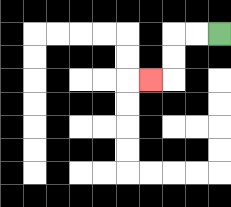{'start': '[9, 1]', 'end': '[6, 3]', 'path_directions': 'L,L,D,D,L', 'path_coordinates': '[[9, 1], [8, 1], [7, 1], [7, 2], [7, 3], [6, 3]]'}